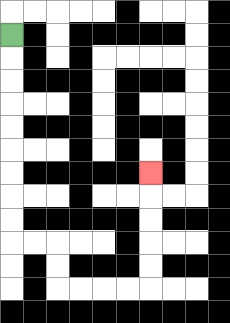{'start': '[0, 1]', 'end': '[6, 7]', 'path_directions': 'D,D,D,D,D,D,D,D,D,R,R,D,D,R,R,R,R,U,U,U,U,U', 'path_coordinates': '[[0, 1], [0, 2], [0, 3], [0, 4], [0, 5], [0, 6], [0, 7], [0, 8], [0, 9], [0, 10], [1, 10], [2, 10], [2, 11], [2, 12], [3, 12], [4, 12], [5, 12], [6, 12], [6, 11], [6, 10], [6, 9], [6, 8], [6, 7]]'}